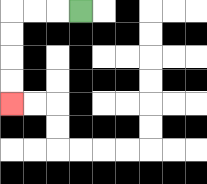{'start': '[3, 0]', 'end': '[0, 4]', 'path_directions': 'L,L,L,D,D,D,D', 'path_coordinates': '[[3, 0], [2, 0], [1, 0], [0, 0], [0, 1], [0, 2], [0, 3], [0, 4]]'}